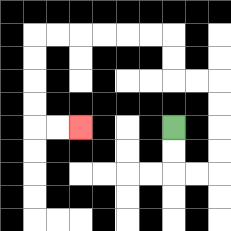{'start': '[7, 5]', 'end': '[3, 5]', 'path_directions': 'D,D,R,R,U,U,U,U,L,L,U,U,L,L,L,L,L,L,D,D,D,D,R,R', 'path_coordinates': '[[7, 5], [7, 6], [7, 7], [8, 7], [9, 7], [9, 6], [9, 5], [9, 4], [9, 3], [8, 3], [7, 3], [7, 2], [7, 1], [6, 1], [5, 1], [4, 1], [3, 1], [2, 1], [1, 1], [1, 2], [1, 3], [1, 4], [1, 5], [2, 5], [3, 5]]'}